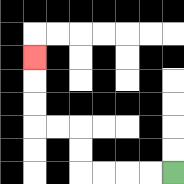{'start': '[7, 7]', 'end': '[1, 2]', 'path_directions': 'L,L,L,L,U,U,L,L,U,U,U', 'path_coordinates': '[[7, 7], [6, 7], [5, 7], [4, 7], [3, 7], [3, 6], [3, 5], [2, 5], [1, 5], [1, 4], [1, 3], [1, 2]]'}